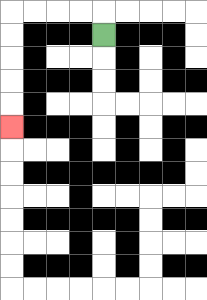{'start': '[4, 1]', 'end': '[0, 5]', 'path_directions': 'U,L,L,L,L,D,D,D,D,D', 'path_coordinates': '[[4, 1], [4, 0], [3, 0], [2, 0], [1, 0], [0, 0], [0, 1], [0, 2], [0, 3], [0, 4], [0, 5]]'}